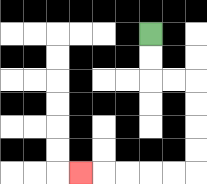{'start': '[6, 1]', 'end': '[3, 7]', 'path_directions': 'D,D,R,R,D,D,D,D,L,L,L,L,L', 'path_coordinates': '[[6, 1], [6, 2], [6, 3], [7, 3], [8, 3], [8, 4], [8, 5], [8, 6], [8, 7], [7, 7], [6, 7], [5, 7], [4, 7], [3, 7]]'}